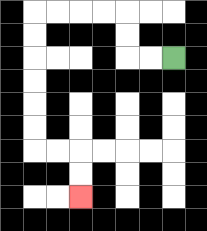{'start': '[7, 2]', 'end': '[3, 8]', 'path_directions': 'L,L,U,U,L,L,L,L,D,D,D,D,D,D,R,R,D,D', 'path_coordinates': '[[7, 2], [6, 2], [5, 2], [5, 1], [5, 0], [4, 0], [3, 0], [2, 0], [1, 0], [1, 1], [1, 2], [1, 3], [1, 4], [1, 5], [1, 6], [2, 6], [3, 6], [3, 7], [3, 8]]'}